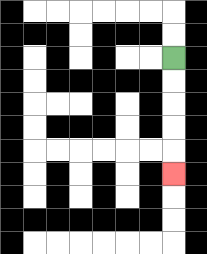{'start': '[7, 2]', 'end': '[7, 7]', 'path_directions': 'D,D,D,D,D', 'path_coordinates': '[[7, 2], [7, 3], [7, 4], [7, 5], [7, 6], [7, 7]]'}